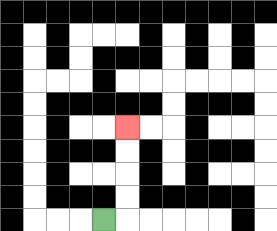{'start': '[4, 9]', 'end': '[5, 5]', 'path_directions': 'R,U,U,U,U', 'path_coordinates': '[[4, 9], [5, 9], [5, 8], [5, 7], [5, 6], [5, 5]]'}